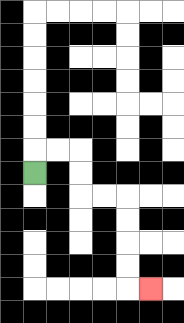{'start': '[1, 7]', 'end': '[6, 12]', 'path_directions': 'U,R,R,D,D,R,R,D,D,D,D,R', 'path_coordinates': '[[1, 7], [1, 6], [2, 6], [3, 6], [3, 7], [3, 8], [4, 8], [5, 8], [5, 9], [5, 10], [5, 11], [5, 12], [6, 12]]'}